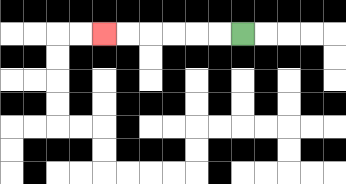{'start': '[10, 1]', 'end': '[4, 1]', 'path_directions': 'L,L,L,L,L,L', 'path_coordinates': '[[10, 1], [9, 1], [8, 1], [7, 1], [6, 1], [5, 1], [4, 1]]'}